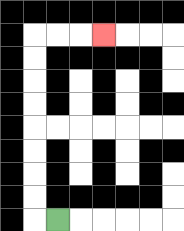{'start': '[2, 9]', 'end': '[4, 1]', 'path_directions': 'L,U,U,U,U,U,U,U,U,R,R,R', 'path_coordinates': '[[2, 9], [1, 9], [1, 8], [1, 7], [1, 6], [1, 5], [1, 4], [1, 3], [1, 2], [1, 1], [2, 1], [3, 1], [4, 1]]'}